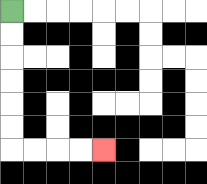{'start': '[0, 0]', 'end': '[4, 6]', 'path_directions': 'D,D,D,D,D,D,R,R,R,R', 'path_coordinates': '[[0, 0], [0, 1], [0, 2], [0, 3], [0, 4], [0, 5], [0, 6], [1, 6], [2, 6], [3, 6], [4, 6]]'}